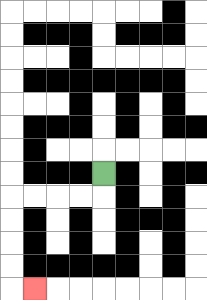{'start': '[4, 7]', 'end': '[1, 12]', 'path_directions': 'D,L,L,L,L,D,D,D,D,R', 'path_coordinates': '[[4, 7], [4, 8], [3, 8], [2, 8], [1, 8], [0, 8], [0, 9], [0, 10], [0, 11], [0, 12], [1, 12]]'}